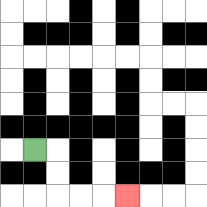{'start': '[1, 6]', 'end': '[5, 8]', 'path_directions': 'R,D,D,R,R,R', 'path_coordinates': '[[1, 6], [2, 6], [2, 7], [2, 8], [3, 8], [4, 8], [5, 8]]'}